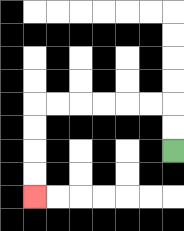{'start': '[7, 6]', 'end': '[1, 8]', 'path_directions': 'U,U,L,L,L,L,L,L,D,D,D,D', 'path_coordinates': '[[7, 6], [7, 5], [7, 4], [6, 4], [5, 4], [4, 4], [3, 4], [2, 4], [1, 4], [1, 5], [1, 6], [1, 7], [1, 8]]'}